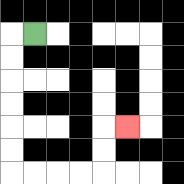{'start': '[1, 1]', 'end': '[5, 5]', 'path_directions': 'L,D,D,D,D,D,D,R,R,R,R,U,U,R', 'path_coordinates': '[[1, 1], [0, 1], [0, 2], [0, 3], [0, 4], [0, 5], [0, 6], [0, 7], [1, 7], [2, 7], [3, 7], [4, 7], [4, 6], [4, 5], [5, 5]]'}